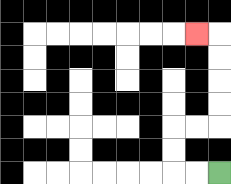{'start': '[9, 7]', 'end': '[8, 1]', 'path_directions': 'L,L,U,U,R,R,U,U,U,U,L', 'path_coordinates': '[[9, 7], [8, 7], [7, 7], [7, 6], [7, 5], [8, 5], [9, 5], [9, 4], [9, 3], [9, 2], [9, 1], [8, 1]]'}